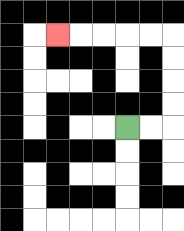{'start': '[5, 5]', 'end': '[2, 1]', 'path_directions': 'R,R,U,U,U,U,L,L,L,L,L', 'path_coordinates': '[[5, 5], [6, 5], [7, 5], [7, 4], [7, 3], [7, 2], [7, 1], [6, 1], [5, 1], [4, 1], [3, 1], [2, 1]]'}